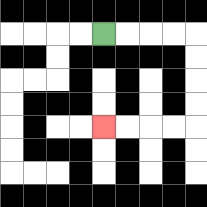{'start': '[4, 1]', 'end': '[4, 5]', 'path_directions': 'R,R,R,R,D,D,D,D,L,L,L,L', 'path_coordinates': '[[4, 1], [5, 1], [6, 1], [7, 1], [8, 1], [8, 2], [8, 3], [8, 4], [8, 5], [7, 5], [6, 5], [5, 5], [4, 5]]'}